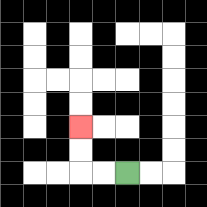{'start': '[5, 7]', 'end': '[3, 5]', 'path_directions': 'L,L,U,U', 'path_coordinates': '[[5, 7], [4, 7], [3, 7], [3, 6], [3, 5]]'}